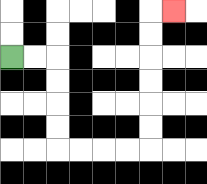{'start': '[0, 2]', 'end': '[7, 0]', 'path_directions': 'R,R,D,D,D,D,R,R,R,R,U,U,U,U,U,U,R', 'path_coordinates': '[[0, 2], [1, 2], [2, 2], [2, 3], [2, 4], [2, 5], [2, 6], [3, 6], [4, 6], [5, 6], [6, 6], [6, 5], [6, 4], [6, 3], [6, 2], [6, 1], [6, 0], [7, 0]]'}